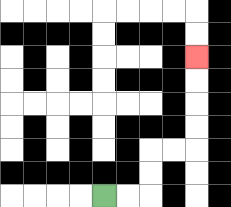{'start': '[4, 8]', 'end': '[8, 2]', 'path_directions': 'R,R,U,U,R,R,U,U,U,U', 'path_coordinates': '[[4, 8], [5, 8], [6, 8], [6, 7], [6, 6], [7, 6], [8, 6], [8, 5], [8, 4], [8, 3], [8, 2]]'}